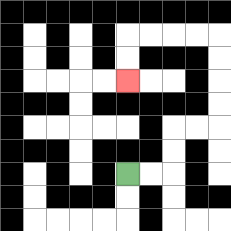{'start': '[5, 7]', 'end': '[5, 3]', 'path_directions': 'R,R,U,U,R,R,U,U,U,U,L,L,L,L,D,D', 'path_coordinates': '[[5, 7], [6, 7], [7, 7], [7, 6], [7, 5], [8, 5], [9, 5], [9, 4], [9, 3], [9, 2], [9, 1], [8, 1], [7, 1], [6, 1], [5, 1], [5, 2], [5, 3]]'}